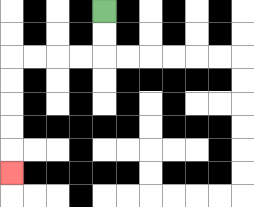{'start': '[4, 0]', 'end': '[0, 7]', 'path_directions': 'D,D,L,L,L,L,D,D,D,D,D', 'path_coordinates': '[[4, 0], [4, 1], [4, 2], [3, 2], [2, 2], [1, 2], [0, 2], [0, 3], [0, 4], [0, 5], [0, 6], [0, 7]]'}